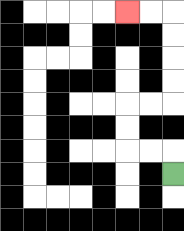{'start': '[7, 7]', 'end': '[5, 0]', 'path_directions': 'U,L,L,U,U,R,R,U,U,U,U,L,L', 'path_coordinates': '[[7, 7], [7, 6], [6, 6], [5, 6], [5, 5], [5, 4], [6, 4], [7, 4], [7, 3], [7, 2], [7, 1], [7, 0], [6, 0], [5, 0]]'}